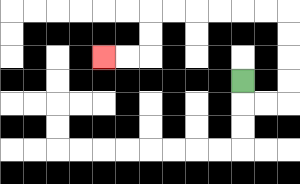{'start': '[10, 3]', 'end': '[4, 2]', 'path_directions': 'D,R,R,U,U,U,U,L,L,L,L,L,L,D,D,L,L', 'path_coordinates': '[[10, 3], [10, 4], [11, 4], [12, 4], [12, 3], [12, 2], [12, 1], [12, 0], [11, 0], [10, 0], [9, 0], [8, 0], [7, 0], [6, 0], [6, 1], [6, 2], [5, 2], [4, 2]]'}